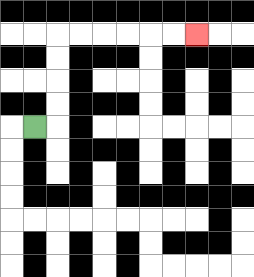{'start': '[1, 5]', 'end': '[8, 1]', 'path_directions': 'R,U,U,U,U,R,R,R,R,R,R', 'path_coordinates': '[[1, 5], [2, 5], [2, 4], [2, 3], [2, 2], [2, 1], [3, 1], [4, 1], [5, 1], [6, 1], [7, 1], [8, 1]]'}